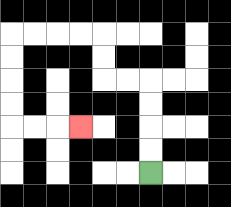{'start': '[6, 7]', 'end': '[3, 5]', 'path_directions': 'U,U,U,U,L,L,U,U,L,L,L,L,D,D,D,D,R,R,R', 'path_coordinates': '[[6, 7], [6, 6], [6, 5], [6, 4], [6, 3], [5, 3], [4, 3], [4, 2], [4, 1], [3, 1], [2, 1], [1, 1], [0, 1], [0, 2], [0, 3], [0, 4], [0, 5], [1, 5], [2, 5], [3, 5]]'}